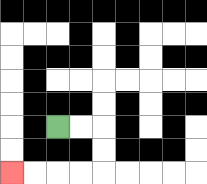{'start': '[2, 5]', 'end': '[0, 7]', 'path_directions': 'R,R,D,D,L,L,L,L', 'path_coordinates': '[[2, 5], [3, 5], [4, 5], [4, 6], [4, 7], [3, 7], [2, 7], [1, 7], [0, 7]]'}